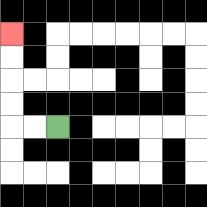{'start': '[2, 5]', 'end': '[0, 1]', 'path_directions': 'L,L,U,U,U,U', 'path_coordinates': '[[2, 5], [1, 5], [0, 5], [0, 4], [0, 3], [0, 2], [0, 1]]'}